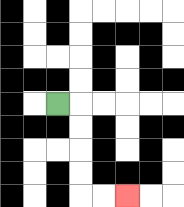{'start': '[2, 4]', 'end': '[5, 8]', 'path_directions': 'R,D,D,D,D,R,R', 'path_coordinates': '[[2, 4], [3, 4], [3, 5], [3, 6], [3, 7], [3, 8], [4, 8], [5, 8]]'}